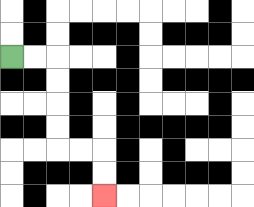{'start': '[0, 2]', 'end': '[4, 8]', 'path_directions': 'R,R,D,D,D,D,R,R,D,D', 'path_coordinates': '[[0, 2], [1, 2], [2, 2], [2, 3], [2, 4], [2, 5], [2, 6], [3, 6], [4, 6], [4, 7], [4, 8]]'}